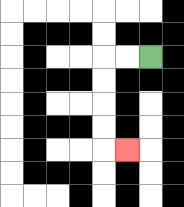{'start': '[6, 2]', 'end': '[5, 6]', 'path_directions': 'L,L,D,D,D,D,R', 'path_coordinates': '[[6, 2], [5, 2], [4, 2], [4, 3], [4, 4], [4, 5], [4, 6], [5, 6]]'}